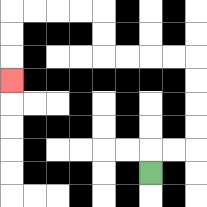{'start': '[6, 7]', 'end': '[0, 3]', 'path_directions': 'U,R,R,U,U,U,U,L,L,L,L,U,U,L,L,L,L,D,D,D', 'path_coordinates': '[[6, 7], [6, 6], [7, 6], [8, 6], [8, 5], [8, 4], [8, 3], [8, 2], [7, 2], [6, 2], [5, 2], [4, 2], [4, 1], [4, 0], [3, 0], [2, 0], [1, 0], [0, 0], [0, 1], [0, 2], [0, 3]]'}